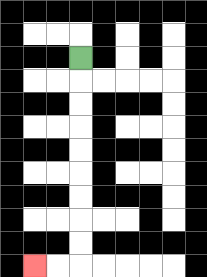{'start': '[3, 2]', 'end': '[1, 11]', 'path_directions': 'D,D,D,D,D,D,D,D,D,L,L', 'path_coordinates': '[[3, 2], [3, 3], [3, 4], [3, 5], [3, 6], [3, 7], [3, 8], [3, 9], [3, 10], [3, 11], [2, 11], [1, 11]]'}